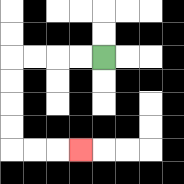{'start': '[4, 2]', 'end': '[3, 6]', 'path_directions': 'L,L,L,L,D,D,D,D,R,R,R', 'path_coordinates': '[[4, 2], [3, 2], [2, 2], [1, 2], [0, 2], [0, 3], [0, 4], [0, 5], [0, 6], [1, 6], [2, 6], [3, 6]]'}